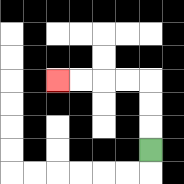{'start': '[6, 6]', 'end': '[2, 3]', 'path_directions': 'U,U,U,L,L,L,L', 'path_coordinates': '[[6, 6], [6, 5], [6, 4], [6, 3], [5, 3], [4, 3], [3, 3], [2, 3]]'}